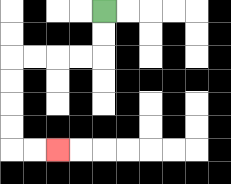{'start': '[4, 0]', 'end': '[2, 6]', 'path_directions': 'D,D,L,L,L,L,D,D,D,D,R,R', 'path_coordinates': '[[4, 0], [4, 1], [4, 2], [3, 2], [2, 2], [1, 2], [0, 2], [0, 3], [0, 4], [0, 5], [0, 6], [1, 6], [2, 6]]'}